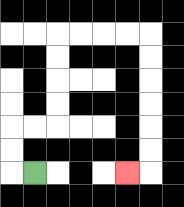{'start': '[1, 7]', 'end': '[5, 7]', 'path_directions': 'L,U,U,R,R,U,U,U,U,R,R,R,R,D,D,D,D,D,D,L', 'path_coordinates': '[[1, 7], [0, 7], [0, 6], [0, 5], [1, 5], [2, 5], [2, 4], [2, 3], [2, 2], [2, 1], [3, 1], [4, 1], [5, 1], [6, 1], [6, 2], [6, 3], [6, 4], [6, 5], [6, 6], [6, 7], [5, 7]]'}